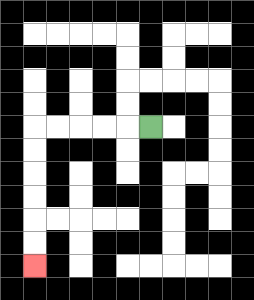{'start': '[6, 5]', 'end': '[1, 11]', 'path_directions': 'L,L,L,L,L,D,D,D,D,D,D', 'path_coordinates': '[[6, 5], [5, 5], [4, 5], [3, 5], [2, 5], [1, 5], [1, 6], [1, 7], [1, 8], [1, 9], [1, 10], [1, 11]]'}